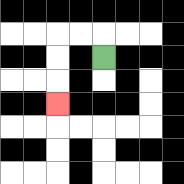{'start': '[4, 2]', 'end': '[2, 4]', 'path_directions': 'U,L,L,D,D,D', 'path_coordinates': '[[4, 2], [4, 1], [3, 1], [2, 1], [2, 2], [2, 3], [2, 4]]'}